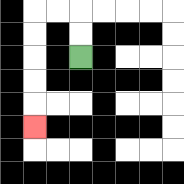{'start': '[3, 2]', 'end': '[1, 5]', 'path_directions': 'U,U,L,L,D,D,D,D,D', 'path_coordinates': '[[3, 2], [3, 1], [3, 0], [2, 0], [1, 0], [1, 1], [1, 2], [1, 3], [1, 4], [1, 5]]'}